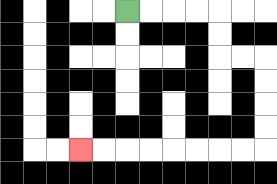{'start': '[5, 0]', 'end': '[3, 6]', 'path_directions': 'R,R,R,R,D,D,R,R,D,D,D,D,L,L,L,L,L,L,L,L', 'path_coordinates': '[[5, 0], [6, 0], [7, 0], [8, 0], [9, 0], [9, 1], [9, 2], [10, 2], [11, 2], [11, 3], [11, 4], [11, 5], [11, 6], [10, 6], [9, 6], [8, 6], [7, 6], [6, 6], [5, 6], [4, 6], [3, 6]]'}